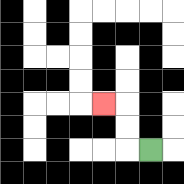{'start': '[6, 6]', 'end': '[4, 4]', 'path_directions': 'L,U,U,L', 'path_coordinates': '[[6, 6], [5, 6], [5, 5], [5, 4], [4, 4]]'}